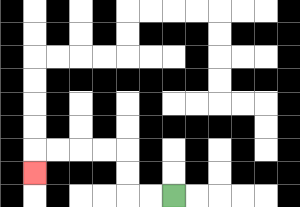{'start': '[7, 8]', 'end': '[1, 7]', 'path_directions': 'L,L,U,U,L,L,L,L,D', 'path_coordinates': '[[7, 8], [6, 8], [5, 8], [5, 7], [5, 6], [4, 6], [3, 6], [2, 6], [1, 6], [1, 7]]'}